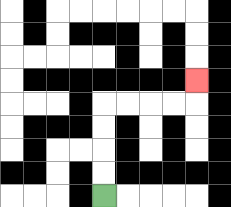{'start': '[4, 8]', 'end': '[8, 3]', 'path_directions': 'U,U,U,U,R,R,R,R,U', 'path_coordinates': '[[4, 8], [4, 7], [4, 6], [4, 5], [4, 4], [5, 4], [6, 4], [7, 4], [8, 4], [8, 3]]'}